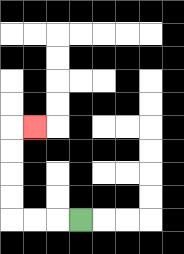{'start': '[3, 9]', 'end': '[1, 5]', 'path_directions': 'L,L,L,U,U,U,U,R', 'path_coordinates': '[[3, 9], [2, 9], [1, 9], [0, 9], [0, 8], [0, 7], [0, 6], [0, 5], [1, 5]]'}